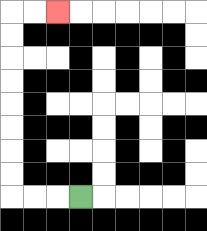{'start': '[3, 8]', 'end': '[2, 0]', 'path_directions': 'L,L,L,U,U,U,U,U,U,U,U,R,R', 'path_coordinates': '[[3, 8], [2, 8], [1, 8], [0, 8], [0, 7], [0, 6], [0, 5], [0, 4], [0, 3], [0, 2], [0, 1], [0, 0], [1, 0], [2, 0]]'}